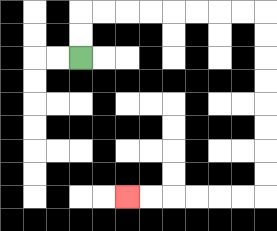{'start': '[3, 2]', 'end': '[5, 8]', 'path_directions': 'U,U,R,R,R,R,R,R,R,R,D,D,D,D,D,D,D,D,L,L,L,L,L,L', 'path_coordinates': '[[3, 2], [3, 1], [3, 0], [4, 0], [5, 0], [6, 0], [7, 0], [8, 0], [9, 0], [10, 0], [11, 0], [11, 1], [11, 2], [11, 3], [11, 4], [11, 5], [11, 6], [11, 7], [11, 8], [10, 8], [9, 8], [8, 8], [7, 8], [6, 8], [5, 8]]'}